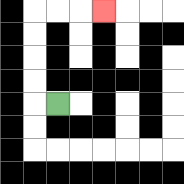{'start': '[2, 4]', 'end': '[4, 0]', 'path_directions': 'L,U,U,U,U,R,R,R', 'path_coordinates': '[[2, 4], [1, 4], [1, 3], [1, 2], [1, 1], [1, 0], [2, 0], [3, 0], [4, 0]]'}